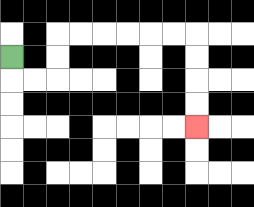{'start': '[0, 2]', 'end': '[8, 5]', 'path_directions': 'D,R,R,U,U,R,R,R,R,R,R,D,D,D,D', 'path_coordinates': '[[0, 2], [0, 3], [1, 3], [2, 3], [2, 2], [2, 1], [3, 1], [4, 1], [5, 1], [6, 1], [7, 1], [8, 1], [8, 2], [8, 3], [8, 4], [8, 5]]'}